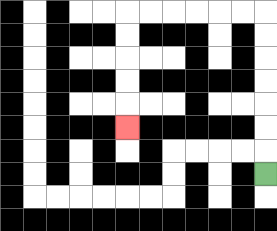{'start': '[11, 7]', 'end': '[5, 5]', 'path_directions': 'U,U,U,U,U,U,U,L,L,L,L,L,L,D,D,D,D,D', 'path_coordinates': '[[11, 7], [11, 6], [11, 5], [11, 4], [11, 3], [11, 2], [11, 1], [11, 0], [10, 0], [9, 0], [8, 0], [7, 0], [6, 0], [5, 0], [5, 1], [5, 2], [5, 3], [5, 4], [5, 5]]'}